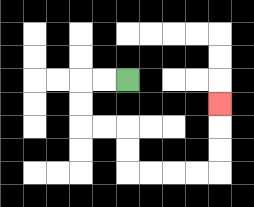{'start': '[5, 3]', 'end': '[9, 4]', 'path_directions': 'L,L,D,D,R,R,D,D,R,R,R,R,U,U,U', 'path_coordinates': '[[5, 3], [4, 3], [3, 3], [3, 4], [3, 5], [4, 5], [5, 5], [5, 6], [5, 7], [6, 7], [7, 7], [8, 7], [9, 7], [9, 6], [9, 5], [9, 4]]'}